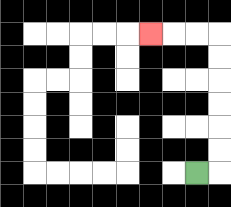{'start': '[8, 7]', 'end': '[6, 1]', 'path_directions': 'R,U,U,U,U,U,U,L,L,L', 'path_coordinates': '[[8, 7], [9, 7], [9, 6], [9, 5], [9, 4], [9, 3], [9, 2], [9, 1], [8, 1], [7, 1], [6, 1]]'}